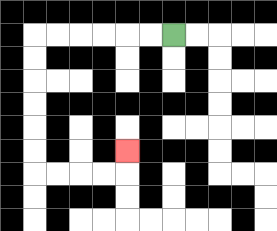{'start': '[7, 1]', 'end': '[5, 6]', 'path_directions': 'L,L,L,L,L,L,D,D,D,D,D,D,R,R,R,R,U', 'path_coordinates': '[[7, 1], [6, 1], [5, 1], [4, 1], [3, 1], [2, 1], [1, 1], [1, 2], [1, 3], [1, 4], [1, 5], [1, 6], [1, 7], [2, 7], [3, 7], [4, 7], [5, 7], [5, 6]]'}